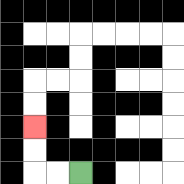{'start': '[3, 7]', 'end': '[1, 5]', 'path_directions': 'L,L,U,U', 'path_coordinates': '[[3, 7], [2, 7], [1, 7], [1, 6], [1, 5]]'}